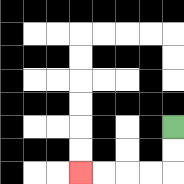{'start': '[7, 5]', 'end': '[3, 7]', 'path_directions': 'D,D,L,L,L,L', 'path_coordinates': '[[7, 5], [7, 6], [7, 7], [6, 7], [5, 7], [4, 7], [3, 7]]'}